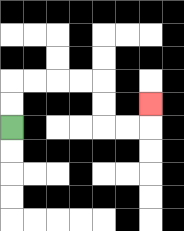{'start': '[0, 5]', 'end': '[6, 4]', 'path_directions': 'U,U,R,R,R,R,D,D,R,R,U', 'path_coordinates': '[[0, 5], [0, 4], [0, 3], [1, 3], [2, 3], [3, 3], [4, 3], [4, 4], [4, 5], [5, 5], [6, 5], [6, 4]]'}